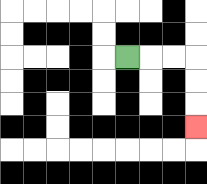{'start': '[5, 2]', 'end': '[8, 5]', 'path_directions': 'R,R,R,D,D,D', 'path_coordinates': '[[5, 2], [6, 2], [7, 2], [8, 2], [8, 3], [8, 4], [8, 5]]'}